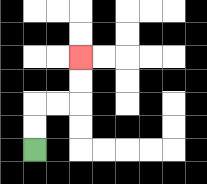{'start': '[1, 6]', 'end': '[3, 2]', 'path_directions': 'U,U,R,R,U,U', 'path_coordinates': '[[1, 6], [1, 5], [1, 4], [2, 4], [3, 4], [3, 3], [3, 2]]'}